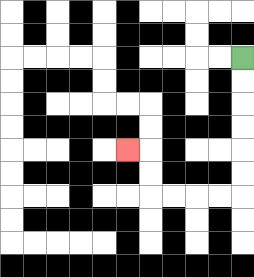{'start': '[10, 2]', 'end': '[5, 6]', 'path_directions': 'D,D,D,D,D,D,L,L,L,L,U,U,L', 'path_coordinates': '[[10, 2], [10, 3], [10, 4], [10, 5], [10, 6], [10, 7], [10, 8], [9, 8], [8, 8], [7, 8], [6, 8], [6, 7], [6, 6], [5, 6]]'}